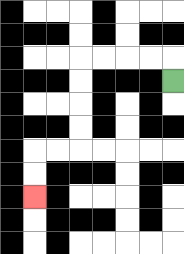{'start': '[7, 3]', 'end': '[1, 8]', 'path_directions': 'U,L,L,L,L,D,D,D,D,L,L,D,D', 'path_coordinates': '[[7, 3], [7, 2], [6, 2], [5, 2], [4, 2], [3, 2], [3, 3], [3, 4], [3, 5], [3, 6], [2, 6], [1, 6], [1, 7], [1, 8]]'}